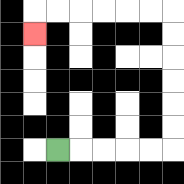{'start': '[2, 6]', 'end': '[1, 1]', 'path_directions': 'R,R,R,R,R,U,U,U,U,U,U,L,L,L,L,L,L,D', 'path_coordinates': '[[2, 6], [3, 6], [4, 6], [5, 6], [6, 6], [7, 6], [7, 5], [7, 4], [7, 3], [7, 2], [7, 1], [7, 0], [6, 0], [5, 0], [4, 0], [3, 0], [2, 0], [1, 0], [1, 1]]'}